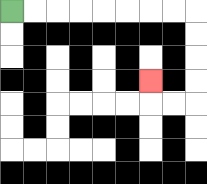{'start': '[0, 0]', 'end': '[6, 3]', 'path_directions': 'R,R,R,R,R,R,R,R,D,D,D,D,L,L,U', 'path_coordinates': '[[0, 0], [1, 0], [2, 0], [3, 0], [4, 0], [5, 0], [6, 0], [7, 0], [8, 0], [8, 1], [8, 2], [8, 3], [8, 4], [7, 4], [6, 4], [6, 3]]'}